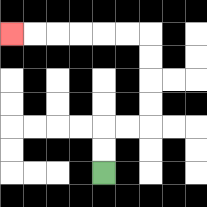{'start': '[4, 7]', 'end': '[0, 1]', 'path_directions': 'U,U,R,R,U,U,U,U,L,L,L,L,L,L', 'path_coordinates': '[[4, 7], [4, 6], [4, 5], [5, 5], [6, 5], [6, 4], [6, 3], [6, 2], [6, 1], [5, 1], [4, 1], [3, 1], [2, 1], [1, 1], [0, 1]]'}